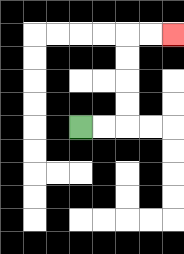{'start': '[3, 5]', 'end': '[7, 1]', 'path_directions': 'R,R,U,U,U,U,R,R', 'path_coordinates': '[[3, 5], [4, 5], [5, 5], [5, 4], [5, 3], [5, 2], [5, 1], [6, 1], [7, 1]]'}